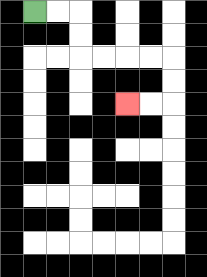{'start': '[1, 0]', 'end': '[5, 4]', 'path_directions': 'R,R,D,D,R,R,R,R,D,D,L,L', 'path_coordinates': '[[1, 0], [2, 0], [3, 0], [3, 1], [3, 2], [4, 2], [5, 2], [6, 2], [7, 2], [7, 3], [7, 4], [6, 4], [5, 4]]'}